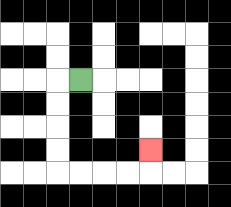{'start': '[3, 3]', 'end': '[6, 6]', 'path_directions': 'L,D,D,D,D,R,R,R,R,U', 'path_coordinates': '[[3, 3], [2, 3], [2, 4], [2, 5], [2, 6], [2, 7], [3, 7], [4, 7], [5, 7], [6, 7], [6, 6]]'}